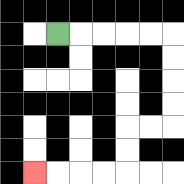{'start': '[2, 1]', 'end': '[1, 7]', 'path_directions': 'R,R,R,R,R,D,D,D,D,L,L,D,D,L,L,L,L', 'path_coordinates': '[[2, 1], [3, 1], [4, 1], [5, 1], [6, 1], [7, 1], [7, 2], [7, 3], [7, 4], [7, 5], [6, 5], [5, 5], [5, 6], [5, 7], [4, 7], [3, 7], [2, 7], [1, 7]]'}